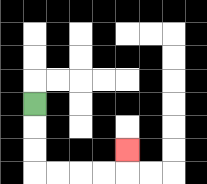{'start': '[1, 4]', 'end': '[5, 6]', 'path_directions': 'D,D,D,R,R,R,R,U', 'path_coordinates': '[[1, 4], [1, 5], [1, 6], [1, 7], [2, 7], [3, 7], [4, 7], [5, 7], [5, 6]]'}